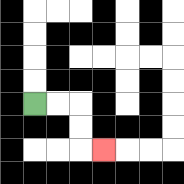{'start': '[1, 4]', 'end': '[4, 6]', 'path_directions': 'R,R,D,D,R', 'path_coordinates': '[[1, 4], [2, 4], [3, 4], [3, 5], [3, 6], [4, 6]]'}